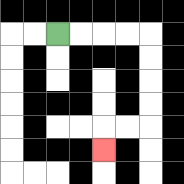{'start': '[2, 1]', 'end': '[4, 6]', 'path_directions': 'R,R,R,R,D,D,D,D,L,L,D', 'path_coordinates': '[[2, 1], [3, 1], [4, 1], [5, 1], [6, 1], [6, 2], [6, 3], [6, 4], [6, 5], [5, 5], [4, 5], [4, 6]]'}